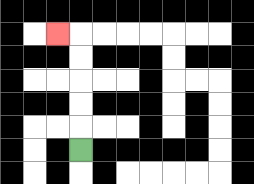{'start': '[3, 6]', 'end': '[2, 1]', 'path_directions': 'U,U,U,U,U,L', 'path_coordinates': '[[3, 6], [3, 5], [3, 4], [3, 3], [3, 2], [3, 1], [2, 1]]'}